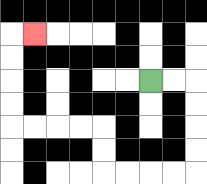{'start': '[6, 3]', 'end': '[1, 1]', 'path_directions': 'R,R,D,D,D,D,L,L,L,L,U,U,L,L,L,L,U,U,U,U,R', 'path_coordinates': '[[6, 3], [7, 3], [8, 3], [8, 4], [8, 5], [8, 6], [8, 7], [7, 7], [6, 7], [5, 7], [4, 7], [4, 6], [4, 5], [3, 5], [2, 5], [1, 5], [0, 5], [0, 4], [0, 3], [0, 2], [0, 1], [1, 1]]'}